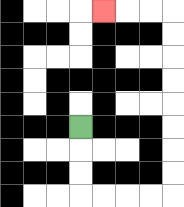{'start': '[3, 5]', 'end': '[4, 0]', 'path_directions': 'D,D,D,R,R,R,R,U,U,U,U,U,U,U,U,L,L,L', 'path_coordinates': '[[3, 5], [3, 6], [3, 7], [3, 8], [4, 8], [5, 8], [6, 8], [7, 8], [7, 7], [7, 6], [7, 5], [7, 4], [7, 3], [7, 2], [7, 1], [7, 0], [6, 0], [5, 0], [4, 0]]'}